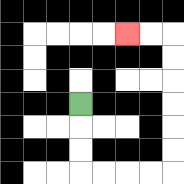{'start': '[3, 4]', 'end': '[5, 1]', 'path_directions': 'D,D,D,R,R,R,R,U,U,U,U,U,U,L,L', 'path_coordinates': '[[3, 4], [3, 5], [3, 6], [3, 7], [4, 7], [5, 7], [6, 7], [7, 7], [7, 6], [7, 5], [7, 4], [7, 3], [7, 2], [7, 1], [6, 1], [5, 1]]'}